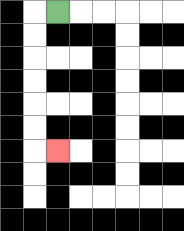{'start': '[2, 0]', 'end': '[2, 6]', 'path_directions': 'L,D,D,D,D,D,D,R', 'path_coordinates': '[[2, 0], [1, 0], [1, 1], [1, 2], [1, 3], [1, 4], [1, 5], [1, 6], [2, 6]]'}